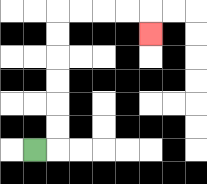{'start': '[1, 6]', 'end': '[6, 1]', 'path_directions': 'R,U,U,U,U,U,U,R,R,R,R,D', 'path_coordinates': '[[1, 6], [2, 6], [2, 5], [2, 4], [2, 3], [2, 2], [2, 1], [2, 0], [3, 0], [4, 0], [5, 0], [6, 0], [6, 1]]'}